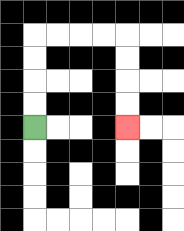{'start': '[1, 5]', 'end': '[5, 5]', 'path_directions': 'U,U,U,U,R,R,R,R,D,D,D,D', 'path_coordinates': '[[1, 5], [1, 4], [1, 3], [1, 2], [1, 1], [2, 1], [3, 1], [4, 1], [5, 1], [5, 2], [5, 3], [5, 4], [5, 5]]'}